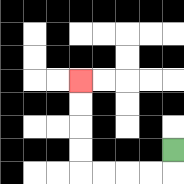{'start': '[7, 6]', 'end': '[3, 3]', 'path_directions': 'D,L,L,L,L,U,U,U,U', 'path_coordinates': '[[7, 6], [7, 7], [6, 7], [5, 7], [4, 7], [3, 7], [3, 6], [3, 5], [3, 4], [3, 3]]'}